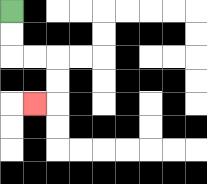{'start': '[0, 0]', 'end': '[1, 4]', 'path_directions': 'D,D,R,R,D,D,L', 'path_coordinates': '[[0, 0], [0, 1], [0, 2], [1, 2], [2, 2], [2, 3], [2, 4], [1, 4]]'}